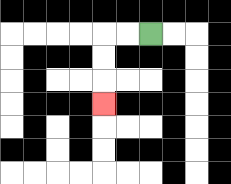{'start': '[6, 1]', 'end': '[4, 4]', 'path_directions': 'L,L,D,D,D', 'path_coordinates': '[[6, 1], [5, 1], [4, 1], [4, 2], [4, 3], [4, 4]]'}